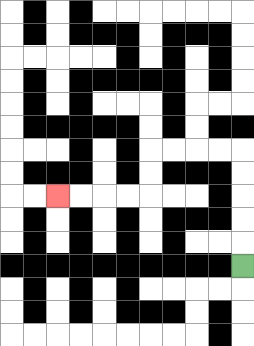{'start': '[10, 11]', 'end': '[2, 8]', 'path_directions': 'U,U,U,U,U,L,L,L,L,D,D,L,L,L,L', 'path_coordinates': '[[10, 11], [10, 10], [10, 9], [10, 8], [10, 7], [10, 6], [9, 6], [8, 6], [7, 6], [6, 6], [6, 7], [6, 8], [5, 8], [4, 8], [3, 8], [2, 8]]'}